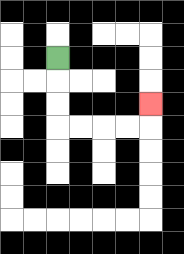{'start': '[2, 2]', 'end': '[6, 4]', 'path_directions': 'D,D,D,R,R,R,R,U', 'path_coordinates': '[[2, 2], [2, 3], [2, 4], [2, 5], [3, 5], [4, 5], [5, 5], [6, 5], [6, 4]]'}